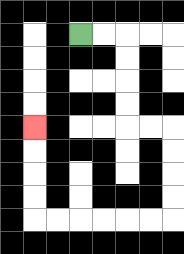{'start': '[3, 1]', 'end': '[1, 5]', 'path_directions': 'R,R,D,D,D,D,R,R,D,D,D,D,L,L,L,L,L,L,U,U,U,U', 'path_coordinates': '[[3, 1], [4, 1], [5, 1], [5, 2], [5, 3], [5, 4], [5, 5], [6, 5], [7, 5], [7, 6], [7, 7], [7, 8], [7, 9], [6, 9], [5, 9], [4, 9], [3, 9], [2, 9], [1, 9], [1, 8], [1, 7], [1, 6], [1, 5]]'}